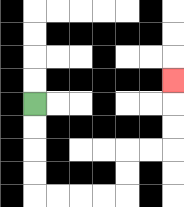{'start': '[1, 4]', 'end': '[7, 3]', 'path_directions': 'D,D,D,D,R,R,R,R,U,U,R,R,U,U,U', 'path_coordinates': '[[1, 4], [1, 5], [1, 6], [1, 7], [1, 8], [2, 8], [3, 8], [4, 8], [5, 8], [5, 7], [5, 6], [6, 6], [7, 6], [7, 5], [7, 4], [7, 3]]'}